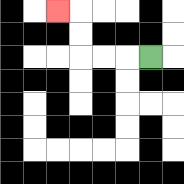{'start': '[6, 2]', 'end': '[2, 0]', 'path_directions': 'L,L,L,U,U,L', 'path_coordinates': '[[6, 2], [5, 2], [4, 2], [3, 2], [3, 1], [3, 0], [2, 0]]'}